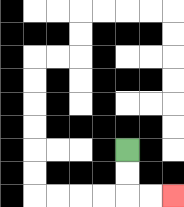{'start': '[5, 6]', 'end': '[7, 8]', 'path_directions': 'D,D,R,R', 'path_coordinates': '[[5, 6], [5, 7], [5, 8], [6, 8], [7, 8]]'}